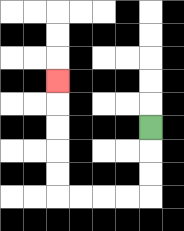{'start': '[6, 5]', 'end': '[2, 3]', 'path_directions': 'D,D,D,L,L,L,L,U,U,U,U,U', 'path_coordinates': '[[6, 5], [6, 6], [6, 7], [6, 8], [5, 8], [4, 8], [3, 8], [2, 8], [2, 7], [2, 6], [2, 5], [2, 4], [2, 3]]'}